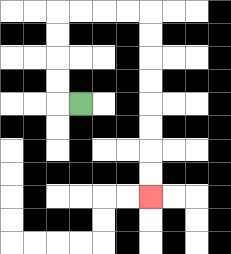{'start': '[3, 4]', 'end': '[6, 8]', 'path_directions': 'L,U,U,U,U,R,R,R,R,D,D,D,D,D,D,D,D', 'path_coordinates': '[[3, 4], [2, 4], [2, 3], [2, 2], [2, 1], [2, 0], [3, 0], [4, 0], [5, 0], [6, 0], [6, 1], [6, 2], [6, 3], [6, 4], [6, 5], [6, 6], [6, 7], [6, 8]]'}